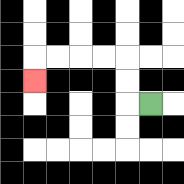{'start': '[6, 4]', 'end': '[1, 3]', 'path_directions': 'L,U,U,L,L,L,L,D', 'path_coordinates': '[[6, 4], [5, 4], [5, 3], [5, 2], [4, 2], [3, 2], [2, 2], [1, 2], [1, 3]]'}